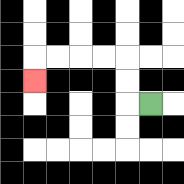{'start': '[6, 4]', 'end': '[1, 3]', 'path_directions': 'L,U,U,L,L,L,L,D', 'path_coordinates': '[[6, 4], [5, 4], [5, 3], [5, 2], [4, 2], [3, 2], [2, 2], [1, 2], [1, 3]]'}